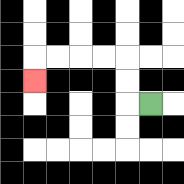{'start': '[6, 4]', 'end': '[1, 3]', 'path_directions': 'L,U,U,L,L,L,L,D', 'path_coordinates': '[[6, 4], [5, 4], [5, 3], [5, 2], [4, 2], [3, 2], [2, 2], [1, 2], [1, 3]]'}